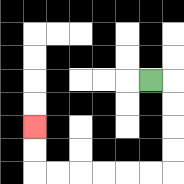{'start': '[6, 3]', 'end': '[1, 5]', 'path_directions': 'R,D,D,D,D,L,L,L,L,L,L,U,U', 'path_coordinates': '[[6, 3], [7, 3], [7, 4], [7, 5], [7, 6], [7, 7], [6, 7], [5, 7], [4, 7], [3, 7], [2, 7], [1, 7], [1, 6], [1, 5]]'}